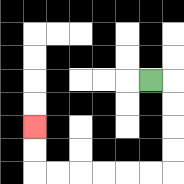{'start': '[6, 3]', 'end': '[1, 5]', 'path_directions': 'R,D,D,D,D,L,L,L,L,L,L,U,U', 'path_coordinates': '[[6, 3], [7, 3], [7, 4], [7, 5], [7, 6], [7, 7], [6, 7], [5, 7], [4, 7], [3, 7], [2, 7], [1, 7], [1, 6], [1, 5]]'}